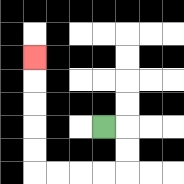{'start': '[4, 5]', 'end': '[1, 2]', 'path_directions': 'R,D,D,L,L,L,L,U,U,U,U,U', 'path_coordinates': '[[4, 5], [5, 5], [5, 6], [5, 7], [4, 7], [3, 7], [2, 7], [1, 7], [1, 6], [1, 5], [1, 4], [1, 3], [1, 2]]'}